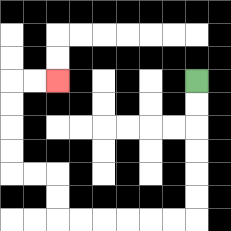{'start': '[8, 3]', 'end': '[2, 3]', 'path_directions': 'D,D,D,D,D,D,L,L,L,L,L,L,U,U,L,L,U,U,U,U,R,R', 'path_coordinates': '[[8, 3], [8, 4], [8, 5], [8, 6], [8, 7], [8, 8], [8, 9], [7, 9], [6, 9], [5, 9], [4, 9], [3, 9], [2, 9], [2, 8], [2, 7], [1, 7], [0, 7], [0, 6], [0, 5], [0, 4], [0, 3], [1, 3], [2, 3]]'}